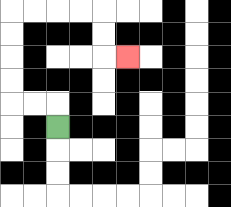{'start': '[2, 5]', 'end': '[5, 2]', 'path_directions': 'U,L,L,U,U,U,U,R,R,R,R,D,D,R', 'path_coordinates': '[[2, 5], [2, 4], [1, 4], [0, 4], [0, 3], [0, 2], [0, 1], [0, 0], [1, 0], [2, 0], [3, 0], [4, 0], [4, 1], [4, 2], [5, 2]]'}